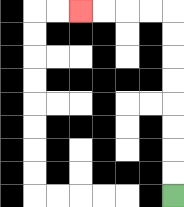{'start': '[7, 8]', 'end': '[3, 0]', 'path_directions': 'U,U,U,U,U,U,U,U,L,L,L,L', 'path_coordinates': '[[7, 8], [7, 7], [7, 6], [7, 5], [7, 4], [7, 3], [7, 2], [7, 1], [7, 0], [6, 0], [5, 0], [4, 0], [3, 0]]'}